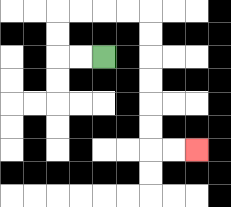{'start': '[4, 2]', 'end': '[8, 6]', 'path_directions': 'L,L,U,U,R,R,R,R,D,D,D,D,D,D,R,R', 'path_coordinates': '[[4, 2], [3, 2], [2, 2], [2, 1], [2, 0], [3, 0], [4, 0], [5, 0], [6, 0], [6, 1], [6, 2], [6, 3], [6, 4], [6, 5], [6, 6], [7, 6], [8, 6]]'}